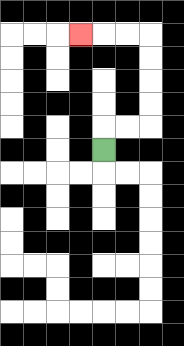{'start': '[4, 6]', 'end': '[3, 1]', 'path_directions': 'U,R,R,U,U,U,U,L,L,L', 'path_coordinates': '[[4, 6], [4, 5], [5, 5], [6, 5], [6, 4], [6, 3], [6, 2], [6, 1], [5, 1], [4, 1], [3, 1]]'}